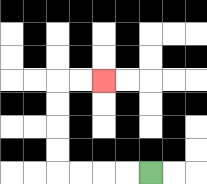{'start': '[6, 7]', 'end': '[4, 3]', 'path_directions': 'L,L,L,L,U,U,U,U,R,R', 'path_coordinates': '[[6, 7], [5, 7], [4, 7], [3, 7], [2, 7], [2, 6], [2, 5], [2, 4], [2, 3], [3, 3], [4, 3]]'}